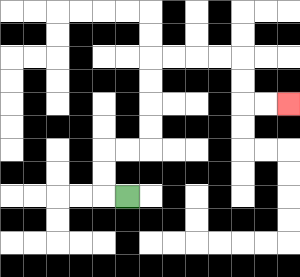{'start': '[5, 8]', 'end': '[12, 4]', 'path_directions': 'L,U,U,R,R,U,U,U,U,R,R,R,R,D,D,R,R', 'path_coordinates': '[[5, 8], [4, 8], [4, 7], [4, 6], [5, 6], [6, 6], [6, 5], [6, 4], [6, 3], [6, 2], [7, 2], [8, 2], [9, 2], [10, 2], [10, 3], [10, 4], [11, 4], [12, 4]]'}